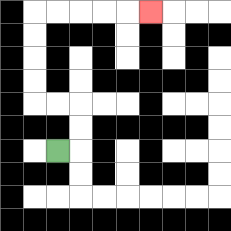{'start': '[2, 6]', 'end': '[6, 0]', 'path_directions': 'R,U,U,L,L,U,U,U,U,R,R,R,R,R', 'path_coordinates': '[[2, 6], [3, 6], [3, 5], [3, 4], [2, 4], [1, 4], [1, 3], [1, 2], [1, 1], [1, 0], [2, 0], [3, 0], [4, 0], [5, 0], [6, 0]]'}